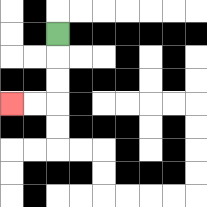{'start': '[2, 1]', 'end': '[0, 4]', 'path_directions': 'D,D,D,L,L', 'path_coordinates': '[[2, 1], [2, 2], [2, 3], [2, 4], [1, 4], [0, 4]]'}